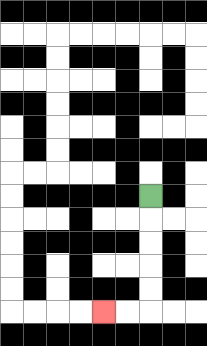{'start': '[6, 8]', 'end': '[4, 13]', 'path_directions': 'D,D,D,D,D,L,L', 'path_coordinates': '[[6, 8], [6, 9], [6, 10], [6, 11], [6, 12], [6, 13], [5, 13], [4, 13]]'}